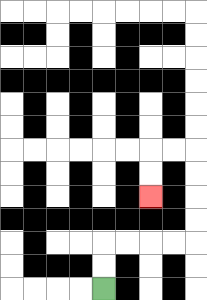{'start': '[4, 12]', 'end': '[6, 8]', 'path_directions': 'U,U,R,R,R,R,U,U,U,U,L,L,D,D', 'path_coordinates': '[[4, 12], [4, 11], [4, 10], [5, 10], [6, 10], [7, 10], [8, 10], [8, 9], [8, 8], [8, 7], [8, 6], [7, 6], [6, 6], [6, 7], [6, 8]]'}